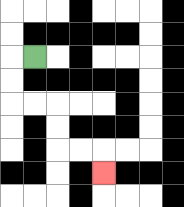{'start': '[1, 2]', 'end': '[4, 7]', 'path_directions': 'L,D,D,R,R,D,D,R,R,D', 'path_coordinates': '[[1, 2], [0, 2], [0, 3], [0, 4], [1, 4], [2, 4], [2, 5], [2, 6], [3, 6], [4, 6], [4, 7]]'}